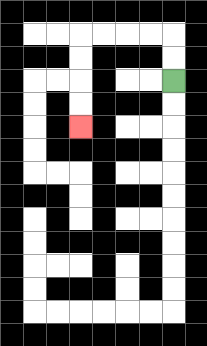{'start': '[7, 3]', 'end': '[3, 5]', 'path_directions': 'U,U,L,L,L,L,D,D,D,D', 'path_coordinates': '[[7, 3], [7, 2], [7, 1], [6, 1], [5, 1], [4, 1], [3, 1], [3, 2], [3, 3], [3, 4], [3, 5]]'}